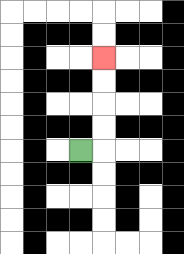{'start': '[3, 6]', 'end': '[4, 2]', 'path_directions': 'R,U,U,U,U', 'path_coordinates': '[[3, 6], [4, 6], [4, 5], [4, 4], [4, 3], [4, 2]]'}